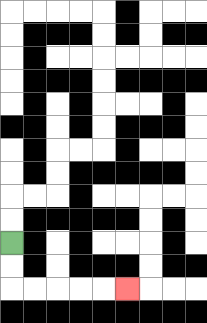{'start': '[0, 10]', 'end': '[5, 12]', 'path_directions': 'D,D,R,R,R,R,R', 'path_coordinates': '[[0, 10], [0, 11], [0, 12], [1, 12], [2, 12], [3, 12], [4, 12], [5, 12]]'}